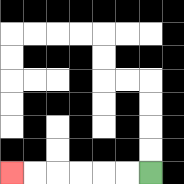{'start': '[6, 7]', 'end': '[0, 7]', 'path_directions': 'L,L,L,L,L,L', 'path_coordinates': '[[6, 7], [5, 7], [4, 7], [3, 7], [2, 7], [1, 7], [0, 7]]'}